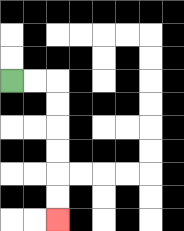{'start': '[0, 3]', 'end': '[2, 9]', 'path_directions': 'R,R,D,D,D,D,D,D', 'path_coordinates': '[[0, 3], [1, 3], [2, 3], [2, 4], [2, 5], [2, 6], [2, 7], [2, 8], [2, 9]]'}